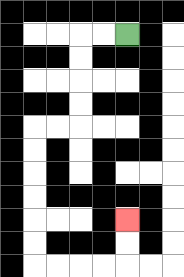{'start': '[5, 1]', 'end': '[5, 9]', 'path_directions': 'L,L,D,D,D,D,L,L,D,D,D,D,D,D,R,R,R,R,U,U', 'path_coordinates': '[[5, 1], [4, 1], [3, 1], [3, 2], [3, 3], [3, 4], [3, 5], [2, 5], [1, 5], [1, 6], [1, 7], [1, 8], [1, 9], [1, 10], [1, 11], [2, 11], [3, 11], [4, 11], [5, 11], [5, 10], [5, 9]]'}